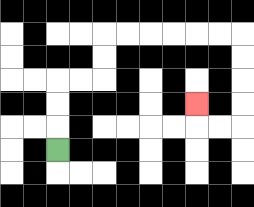{'start': '[2, 6]', 'end': '[8, 4]', 'path_directions': 'U,U,U,R,R,U,U,R,R,R,R,R,R,D,D,D,D,L,L,U', 'path_coordinates': '[[2, 6], [2, 5], [2, 4], [2, 3], [3, 3], [4, 3], [4, 2], [4, 1], [5, 1], [6, 1], [7, 1], [8, 1], [9, 1], [10, 1], [10, 2], [10, 3], [10, 4], [10, 5], [9, 5], [8, 5], [8, 4]]'}